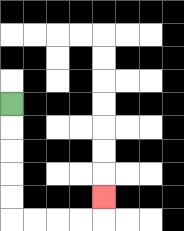{'start': '[0, 4]', 'end': '[4, 8]', 'path_directions': 'D,D,D,D,D,R,R,R,R,U', 'path_coordinates': '[[0, 4], [0, 5], [0, 6], [0, 7], [0, 8], [0, 9], [1, 9], [2, 9], [3, 9], [4, 9], [4, 8]]'}